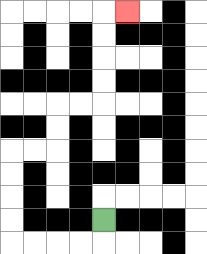{'start': '[4, 9]', 'end': '[5, 0]', 'path_directions': 'D,L,L,L,L,U,U,U,U,R,R,U,U,R,R,U,U,U,U,R', 'path_coordinates': '[[4, 9], [4, 10], [3, 10], [2, 10], [1, 10], [0, 10], [0, 9], [0, 8], [0, 7], [0, 6], [1, 6], [2, 6], [2, 5], [2, 4], [3, 4], [4, 4], [4, 3], [4, 2], [4, 1], [4, 0], [5, 0]]'}